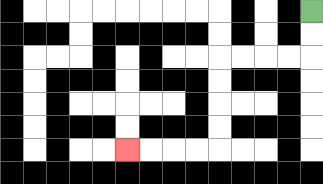{'start': '[13, 0]', 'end': '[5, 6]', 'path_directions': 'D,D,L,L,L,L,D,D,D,D,L,L,L,L', 'path_coordinates': '[[13, 0], [13, 1], [13, 2], [12, 2], [11, 2], [10, 2], [9, 2], [9, 3], [9, 4], [9, 5], [9, 6], [8, 6], [7, 6], [6, 6], [5, 6]]'}